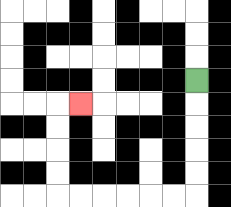{'start': '[8, 3]', 'end': '[3, 4]', 'path_directions': 'D,D,D,D,D,L,L,L,L,L,L,U,U,U,U,R', 'path_coordinates': '[[8, 3], [8, 4], [8, 5], [8, 6], [8, 7], [8, 8], [7, 8], [6, 8], [5, 8], [4, 8], [3, 8], [2, 8], [2, 7], [2, 6], [2, 5], [2, 4], [3, 4]]'}